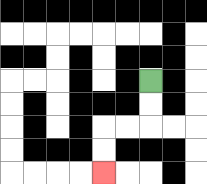{'start': '[6, 3]', 'end': '[4, 7]', 'path_directions': 'D,D,L,L,D,D', 'path_coordinates': '[[6, 3], [6, 4], [6, 5], [5, 5], [4, 5], [4, 6], [4, 7]]'}